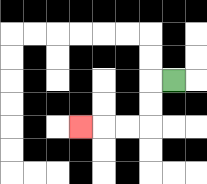{'start': '[7, 3]', 'end': '[3, 5]', 'path_directions': 'L,D,D,L,L,L', 'path_coordinates': '[[7, 3], [6, 3], [6, 4], [6, 5], [5, 5], [4, 5], [3, 5]]'}